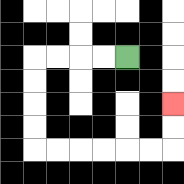{'start': '[5, 2]', 'end': '[7, 4]', 'path_directions': 'L,L,L,L,D,D,D,D,R,R,R,R,R,R,U,U', 'path_coordinates': '[[5, 2], [4, 2], [3, 2], [2, 2], [1, 2], [1, 3], [1, 4], [1, 5], [1, 6], [2, 6], [3, 6], [4, 6], [5, 6], [6, 6], [7, 6], [7, 5], [7, 4]]'}